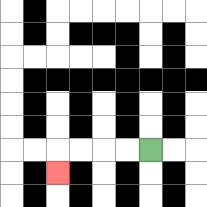{'start': '[6, 6]', 'end': '[2, 7]', 'path_directions': 'L,L,L,L,D', 'path_coordinates': '[[6, 6], [5, 6], [4, 6], [3, 6], [2, 6], [2, 7]]'}